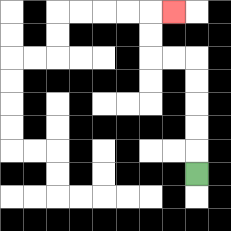{'start': '[8, 7]', 'end': '[7, 0]', 'path_directions': 'U,U,U,U,U,L,L,U,U,R', 'path_coordinates': '[[8, 7], [8, 6], [8, 5], [8, 4], [8, 3], [8, 2], [7, 2], [6, 2], [6, 1], [6, 0], [7, 0]]'}